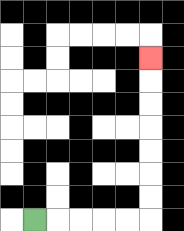{'start': '[1, 9]', 'end': '[6, 2]', 'path_directions': 'R,R,R,R,R,U,U,U,U,U,U,U', 'path_coordinates': '[[1, 9], [2, 9], [3, 9], [4, 9], [5, 9], [6, 9], [6, 8], [6, 7], [6, 6], [6, 5], [6, 4], [6, 3], [6, 2]]'}